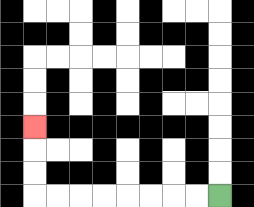{'start': '[9, 8]', 'end': '[1, 5]', 'path_directions': 'L,L,L,L,L,L,L,L,U,U,U', 'path_coordinates': '[[9, 8], [8, 8], [7, 8], [6, 8], [5, 8], [4, 8], [3, 8], [2, 8], [1, 8], [1, 7], [1, 6], [1, 5]]'}